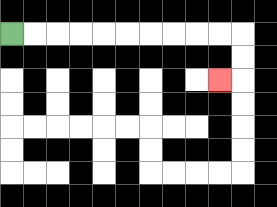{'start': '[0, 1]', 'end': '[9, 3]', 'path_directions': 'R,R,R,R,R,R,R,R,R,R,D,D,L', 'path_coordinates': '[[0, 1], [1, 1], [2, 1], [3, 1], [4, 1], [5, 1], [6, 1], [7, 1], [8, 1], [9, 1], [10, 1], [10, 2], [10, 3], [9, 3]]'}